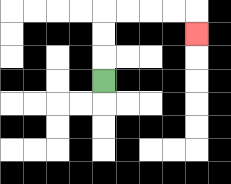{'start': '[4, 3]', 'end': '[8, 1]', 'path_directions': 'U,U,U,R,R,R,R,D', 'path_coordinates': '[[4, 3], [4, 2], [4, 1], [4, 0], [5, 0], [6, 0], [7, 0], [8, 0], [8, 1]]'}